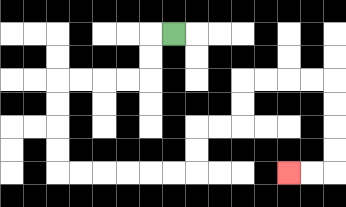{'start': '[7, 1]', 'end': '[12, 7]', 'path_directions': 'L,D,D,L,L,L,L,D,D,D,D,R,R,R,R,R,R,U,U,R,R,U,U,R,R,R,R,D,D,D,D,L,L', 'path_coordinates': '[[7, 1], [6, 1], [6, 2], [6, 3], [5, 3], [4, 3], [3, 3], [2, 3], [2, 4], [2, 5], [2, 6], [2, 7], [3, 7], [4, 7], [5, 7], [6, 7], [7, 7], [8, 7], [8, 6], [8, 5], [9, 5], [10, 5], [10, 4], [10, 3], [11, 3], [12, 3], [13, 3], [14, 3], [14, 4], [14, 5], [14, 6], [14, 7], [13, 7], [12, 7]]'}